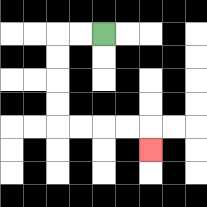{'start': '[4, 1]', 'end': '[6, 6]', 'path_directions': 'L,L,D,D,D,D,R,R,R,R,D', 'path_coordinates': '[[4, 1], [3, 1], [2, 1], [2, 2], [2, 3], [2, 4], [2, 5], [3, 5], [4, 5], [5, 5], [6, 5], [6, 6]]'}